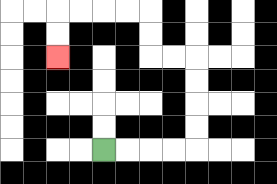{'start': '[4, 6]', 'end': '[2, 2]', 'path_directions': 'R,R,R,R,U,U,U,U,L,L,U,U,L,L,L,L,D,D', 'path_coordinates': '[[4, 6], [5, 6], [6, 6], [7, 6], [8, 6], [8, 5], [8, 4], [8, 3], [8, 2], [7, 2], [6, 2], [6, 1], [6, 0], [5, 0], [4, 0], [3, 0], [2, 0], [2, 1], [2, 2]]'}